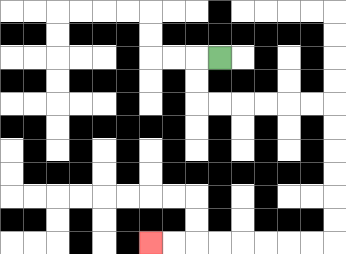{'start': '[9, 2]', 'end': '[6, 10]', 'path_directions': 'L,D,D,R,R,R,R,R,R,D,D,D,D,D,D,L,L,L,L,L,L,L,L', 'path_coordinates': '[[9, 2], [8, 2], [8, 3], [8, 4], [9, 4], [10, 4], [11, 4], [12, 4], [13, 4], [14, 4], [14, 5], [14, 6], [14, 7], [14, 8], [14, 9], [14, 10], [13, 10], [12, 10], [11, 10], [10, 10], [9, 10], [8, 10], [7, 10], [6, 10]]'}